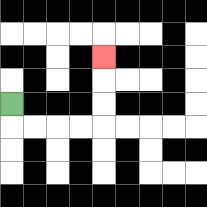{'start': '[0, 4]', 'end': '[4, 2]', 'path_directions': 'D,R,R,R,R,U,U,U', 'path_coordinates': '[[0, 4], [0, 5], [1, 5], [2, 5], [3, 5], [4, 5], [4, 4], [4, 3], [4, 2]]'}